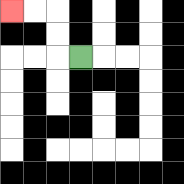{'start': '[3, 2]', 'end': '[0, 0]', 'path_directions': 'L,U,U,L,L', 'path_coordinates': '[[3, 2], [2, 2], [2, 1], [2, 0], [1, 0], [0, 0]]'}